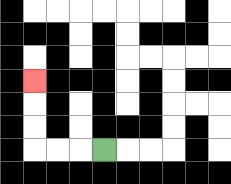{'start': '[4, 6]', 'end': '[1, 3]', 'path_directions': 'L,L,L,U,U,U', 'path_coordinates': '[[4, 6], [3, 6], [2, 6], [1, 6], [1, 5], [1, 4], [1, 3]]'}